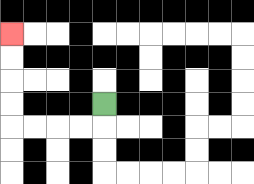{'start': '[4, 4]', 'end': '[0, 1]', 'path_directions': 'D,L,L,L,L,U,U,U,U', 'path_coordinates': '[[4, 4], [4, 5], [3, 5], [2, 5], [1, 5], [0, 5], [0, 4], [0, 3], [0, 2], [0, 1]]'}